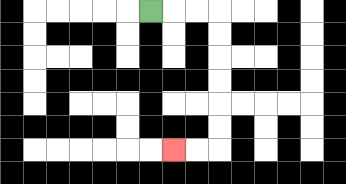{'start': '[6, 0]', 'end': '[7, 6]', 'path_directions': 'R,R,R,D,D,D,D,D,D,L,L', 'path_coordinates': '[[6, 0], [7, 0], [8, 0], [9, 0], [9, 1], [9, 2], [9, 3], [9, 4], [9, 5], [9, 6], [8, 6], [7, 6]]'}